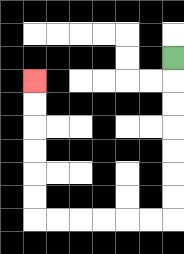{'start': '[7, 2]', 'end': '[1, 3]', 'path_directions': 'D,D,D,D,D,D,D,L,L,L,L,L,L,U,U,U,U,U,U', 'path_coordinates': '[[7, 2], [7, 3], [7, 4], [7, 5], [7, 6], [7, 7], [7, 8], [7, 9], [6, 9], [5, 9], [4, 9], [3, 9], [2, 9], [1, 9], [1, 8], [1, 7], [1, 6], [1, 5], [1, 4], [1, 3]]'}